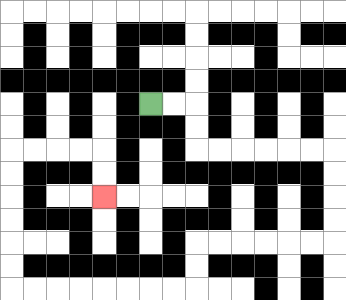{'start': '[6, 4]', 'end': '[4, 8]', 'path_directions': 'R,R,D,D,R,R,R,R,R,R,D,D,D,D,L,L,L,L,L,L,D,D,L,L,L,L,L,L,L,L,U,U,U,U,U,U,R,R,R,R,D,D', 'path_coordinates': '[[6, 4], [7, 4], [8, 4], [8, 5], [8, 6], [9, 6], [10, 6], [11, 6], [12, 6], [13, 6], [14, 6], [14, 7], [14, 8], [14, 9], [14, 10], [13, 10], [12, 10], [11, 10], [10, 10], [9, 10], [8, 10], [8, 11], [8, 12], [7, 12], [6, 12], [5, 12], [4, 12], [3, 12], [2, 12], [1, 12], [0, 12], [0, 11], [0, 10], [0, 9], [0, 8], [0, 7], [0, 6], [1, 6], [2, 6], [3, 6], [4, 6], [4, 7], [4, 8]]'}